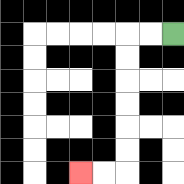{'start': '[7, 1]', 'end': '[3, 7]', 'path_directions': 'L,L,D,D,D,D,D,D,L,L', 'path_coordinates': '[[7, 1], [6, 1], [5, 1], [5, 2], [5, 3], [5, 4], [5, 5], [5, 6], [5, 7], [4, 7], [3, 7]]'}